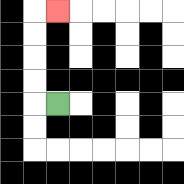{'start': '[2, 4]', 'end': '[2, 0]', 'path_directions': 'L,U,U,U,U,R', 'path_coordinates': '[[2, 4], [1, 4], [1, 3], [1, 2], [1, 1], [1, 0], [2, 0]]'}